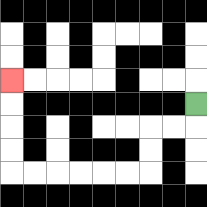{'start': '[8, 4]', 'end': '[0, 3]', 'path_directions': 'D,L,L,D,D,L,L,L,L,L,L,U,U,U,U', 'path_coordinates': '[[8, 4], [8, 5], [7, 5], [6, 5], [6, 6], [6, 7], [5, 7], [4, 7], [3, 7], [2, 7], [1, 7], [0, 7], [0, 6], [0, 5], [0, 4], [0, 3]]'}